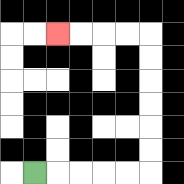{'start': '[1, 7]', 'end': '[2, 1]', 'path_directions': 'R,R,R,R,R,U,U,U,U,U,U,L,L,L,L', 'path_coordinates': '[[1, 7], [2, 7], [3, 7], [4, 7], [5, 7], [6, 7], [6, 6], [6, 5], [6, 4], [6, 3], [6, 2], [6, 1], [5, 1], [4, 1], [3, 1], [2, 1]]'}